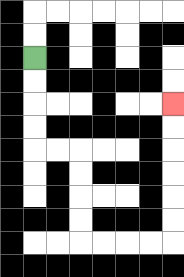{'start': '[1, 2]', 'end': '[7, 4]', 'path_directions': 'D,D,D,D,R,R,D,D,D,D,R,R,R,R,U,U,U,U,U,U', 'path_coordinates': '[[1, 2], [1, 3], [1, 4], [1, 5], [1, 6], [2, 6], [3, 6], [3, 7], [3, 8], [3, 9], [3, 10], [4, 10], [5, 10], [6, 10], [7, 10], [7, 9], [7, 8], [7, 7], [7, 6], [7, 5], [7, 4]]'}